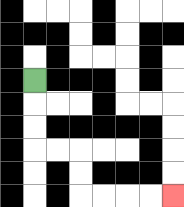{'start': '[1, 3]', 'end': '[7, 8]', 'path_directions': 'D,D,D,R,R,D,D,R,R,R,R', 'path_coordinates': '[[1, 3], [1, 4], [1, 5], [1, 6], [2, 6], [3, 6], [3, 7], [3, 8], [4, 8], [5, 8], [6, 8], [7, 8]]'}